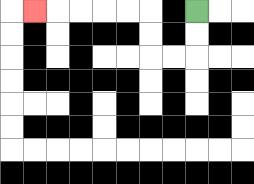{'start': '[8, 0]', 'end': '[1, 0]', 'path_directions': 'D,D,L,L,U,U,L,L,L,L,L', 'path_coordinates': '[[8, 0], [8, 1], [8, 2], [7, 2], [6, 2], [6, 1], [6, 0], [5, 0], [4, 0], [3, 0], [2, 0], [1, 0]]'}